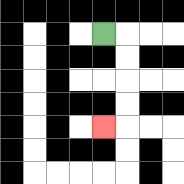{'start': '[4, 1]', 'end': '[4, 5]', 'path_directions': 'R,D,D,D,D,L', 'path_coordinates': '[[4, 1], [5, 1], [5, 2], [5, 3], [5, 4], [5, 5], [4, 5]]'}